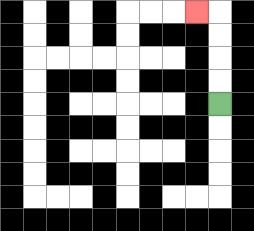{'start': '[9, 4]', 'end': '[8, 0]', 'path_directions': 'U,U,U,U,L', 'path_coordinates': '[[9, 4], [9, 3], [9, 2], [9, 1], [9, 0], [8, 0]]'}